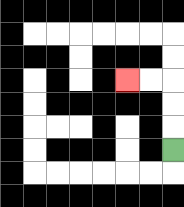{'start': '[7, 6]', 'end': '[5, 3]', 'path_directions': 'U,U,U,L,L', 'path_coordinates': '[[7, 6], [7, 5], [7, 4], [7, 3], [6, 3], [5, 3]]'}